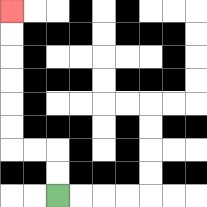{'start': '[2, 8]', 'end': '[0, 0]', 'path_directions': 'U,U,L,L,U,U,U,U,U,U', 'path_coordinates': '[[2, 8], [2, 7], [2, 6], [1, 6], [0, 6], [0, 5], [0, 4], [0, 3], [0, 2], [0, 1], [0, 0]]'}